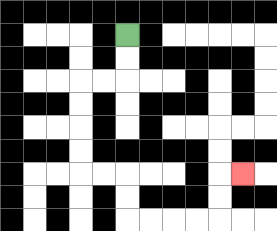{'start': '[5, 1]', 'end': '[10, 7]', 'path_directions': 'D,D,L,L,D,D,D,D,R,R,D,D,R,R,R,R,U,U,R', 'path_coordinates': '[[5, 1], [5, 2], [5, 3], [4, 3], [3, 3], [3, 4], [3, 5], [3, 6], [3, 7], [4, 7], [5, 7], [5, 8], [5, 9], [6, 9], [7, 9], [8, 9], [9, 9], [9, 8], [9, 7], [10, 7]]'}